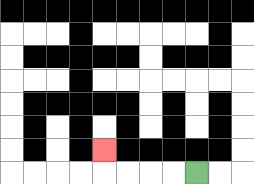{'start': '[8, 7]', 'end': '[4, 6]', 'path_directions': 'L,L,L,L,U', 'path_coordinates': '[[8, 7], [7, 7], [6, 7], [5, 7], [4, 7], [4, 6]]'}